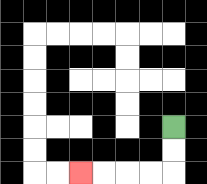{'start': '[7, 5]', 'end': '[3, 7]', 'path_directions': 'D,D,L,L,L,L', 'path_coordinates': '[[7, 5], [7, 6], [7, 7], [6, 7], [5, 7], [4, 7], [3, 7]]'}